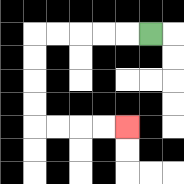{'start': '[6, 1]', 'end': '[5, 5]', 'path_directions': 'L,L,L,L,L,D,D,D,D,R,R,R,R', 'path_coordinates': '[[6, 1], [5, 1], [4, 1], [3, 1], [2, 1], [1, 1], [1, 2], [1, 3], [1, 4], [1, 5], [2, 5], [3, 5], [4, 5], [5, 5]]'}